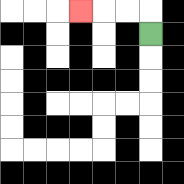{'start': '[6, 1]', 'end': '[3, 0]', 'path_directions': 'U,L,L,L', 'path_coordinates': '[[6, 1], [6, 0], [5, 0], [4, 0], [3, 0]]'}